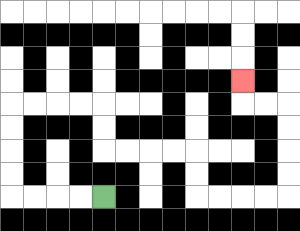{'start': '[4, 8]', 'end': '[10, 3]', 'path_directions': 'L,L,L,L,U,U,U,U,R,R,R,R,D,D,R,R,R,R,D,D,R,R,R,R,U,U,U,U,L,L,U', 'path_coordinates': '[[4, 8], [3, 8], [2, 8], [1, 8], [0, 8], [0, 7], [0, 6], [0, 5], [0, 4], [1, 4], [2, 4], [3, 4], [4, 4], [4, 5], [4, 6], [5, 6], [6, 6], [7, 6], [8, 6], [8, 7], [8, 8], [9, 8], [10, 8], [11, 8], [12, 8], [12, 7], [12, 6], [12, 5], [12, 4], [11, 4], [10, 4], [10, 3]]'}